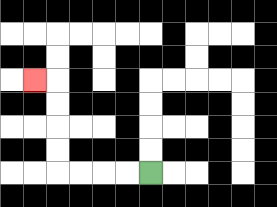{'start': '[6, 7]', 'end': '[1, 3]', 'path_directions': 'L,L,L,L,U,U,U,U,L', 'path_coordinates': '[[6, 7], [5, 7], [4, 7], [3, 7], [2, 7], [2, 6], [2, 5], [2, 4], [2, 3], [1, 3]]'}